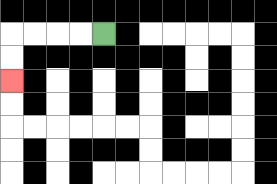{'start': '[4, 1]', 'end': '[0, 3]', 'path_directions': 'L,L,L,L,D,D', 'path_coordinates': '[[4, 1], [3, 1], [2, 1], [1, 1], [0, 1], [0, 2], [0, 3]]'}